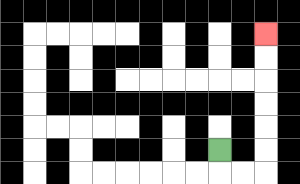{'start': '[9, 6]', 'end': '[11, 1]', 'path_directions': 'D,R,R,U,U,U,U,U,U', 'path_coordinates': '[[9, 6], [9, 7], [10, 7], [11, 7], [11, 6], [11, 5], [11, 4], [11, 3], [11, 2], [11, 1]]'}